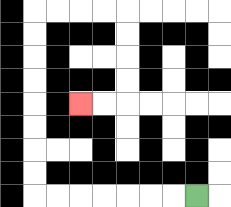{'start': '[8, 8]', 'end': '[3, 4]', 'path_directions': 'L,L,L,L,L,L,L,U,U,U,U,U,U,U,U,R,R,R,R,D,D,D,D,L,L', 'path_coordinates': '[[8, 8], [7, 8], [6, 8], [5, 8], [4, 8], [3, 8], [2, 8], [1, 8], [1, 7], [1, 6], [1, 5], [1, 4], [1, 3], [1, 2], [1, 1], [1, 0], [2, 0], [3, 0], [4, 0], [5, 0], [5, 1], [5, 2], [5, 3], [5, 4], [4, 4], [3, 4]]'}